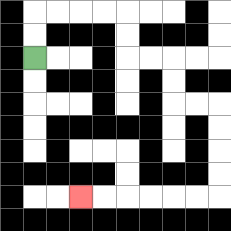{'start': '[1, 2]', 'end': '[3, 8]', 'path_directions': 'U,U,R,R,R,R,D,D,R,R,D,D,R,R,D,D,D,D,L,L,L,L,L,L', 'path_coordinates': '[[1, 2], [1, 1], [1, 0], [2, 0], [3, 0], [4, 0], [5, 0], [5, 1], [5, 2], [6, 2], [7, 2], [7, 3], [7, 4], [8, 4], [9, 4], [9, 5], [9, 6], [9, 7], [9, 8], [8, 8], [7, 8], [6, 8], [5, 8], [4, 8], [3, 8]]'}